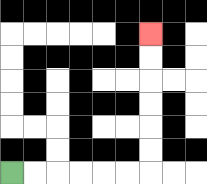{'start': '[0, 7]', 'end': '[6, 1]', 'path_directions': 'R,R,R,R,R,R,U,U,U,U,U,U', 'path_coordinates': '[[0, 7], [1, 7], [2, 7], [3, 7], [4, 7], [5, 7], [6, 7], [6, 6], [6, 5], [6, 4], [6, 3], [6, 2], [6, 1]]'}